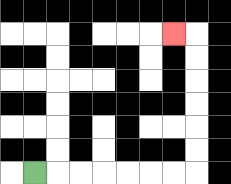{'start': '[1, 7]', 'end': '[7, 1]', 'path_directions': 'R,R,R,R,R,R,R,U,U,U,U,U,U,L', 'path_coordinates': '[[1, 7], [2, 7], [3, 7], [4, 7], [5, 7], [6, 7], [7, 7], [8, 7], [8, 6], [8, 5], [8, 4], [8, 3], [8, 2], [8, 1], [7, 1]]'}